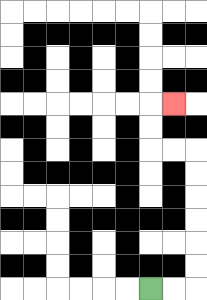{'start': '[6, 12]', 'end': '[7, 4]', 'path_directions': 'R,R,U,U,U,U,U,U,L,L,U,U,R', 'path_coordinates': '[[6, 12], [7, 12], [8, 12], [8, 11], [8, 10], [8, 9], [8, 8], [8, 7], [8, 6], [7, 6], [6, 6], [6, 5], [6, 4], [7, 4]]'}